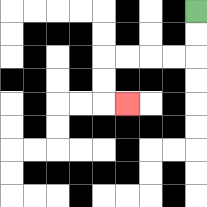{'start': '[8, 0]', 'end': '[5, 4]', 'path_directions': 'D,D,L,L,L,L,D,D,R', 'path_coordinates': '[[8, 0], [8, 1], [8, 2], [7, 2], [6, 2], [5, 2], [4, 2], [4, 3], [4, 4], [5, 4]]'}